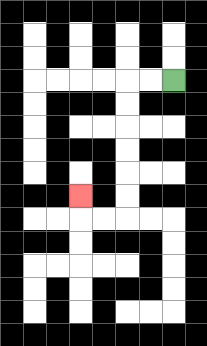{'start': '[7, 3]', 'end': '[3, 8]', 'path_directions': 'L,L,D,D,D,D,D,D,L,L,U', 'path_coordinates': '[[7, 3], [6, 3], [5, 3], [5, 4], [5, 5], [5, 6], [5, 7], [5, 8], [5, 9], [4, 9], [3, 9], [3, 8]]'}